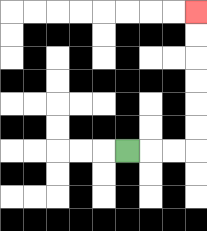{'start': '[5, 6]', 'end': '[8, 0]', 'path_directions': 'R,R,R,U,U,U,U,U,U', 'path_coordinates': '[[5, 6], [6, 6], [7, 6], [8, 6], [8, 5], [8, 4], [8, 3], [8, 2], [8, 1], [8, 0]]'}